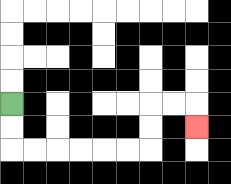{'start': '[0, 4]', 'end': '[8, 5]', 'path_directions': 'D,D,R,R,R,R,R,R,U,U,R,R,D', 'path_coordinates': '[[0, 4], [0, 5], [0, 6], [1, 6], [2, 6], [3, 6], [4, 6], [5, 6], [6, 6], [6, 5], [6, 4], [7, 4], [8, 4], [8, 5]]'}